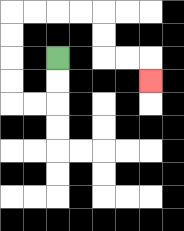{'start': '[2, 2]', 'end': '[6, 3]', 'path_directions': 'D,D,L,L,U,U,U,U,R,R,R,R,D,D,R,R,D', 'path_coordinates': '[[2, 2], [2, 3], [2, 4], [1, 4], [0, 4], [0, 3], [0, 2], [0, 1], [0, 0], [1, 0], [2, 0], [3, 0], [4, 0], [4, 1], [4, 2], [5, 2], [6, 2], [6, 3]]'}